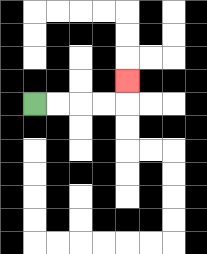{'start': '[1, 4]', 'end': '[5, 3]', 'path_directions': 'R,R,R,R,U', 'path_coordinates': '[[1, 4], [2, 4], [3, 4], [4, 4], [5, 4], [5, 3]]'}